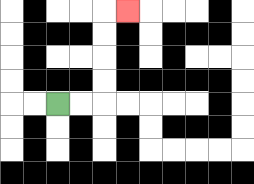{'start': '[2, 4]', 'end': '[5, 0]', 'path_directions': 'R,R,U,U,U,U,R', 'path_coordinates': '[[2, 4], [3, 4], [4, 4], [4, 3], [4, 2], [4, 1], [4, 0], [5, 0]]'}